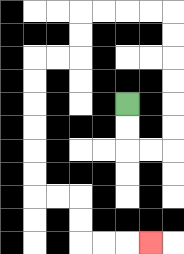{'start': '[5, 4]', 'end': '[6, 10]', 'path_directions': 'D,D,R,R,U,U,U,U,U,U,L,L,L,L,D,D,L,L,D,D,D,D,D,D,R,R,D,D,R,R,R', 'path_coordinates': '[[5, 4], [5, 5], [5, 6], [6, 6], [7, 6], [7, 5], [7, 4], [7, 3], [7, 2], [7, 1], [7, 0], [6, 0], [5, 0], [4, 0], [3, 0], [3, 1], [3, 2], [2, 2], [1, 2], [1, 3], [1, 4], [1, 5], [1, 6], [1, 7], [1, 8], [2, 8], [3, 8], [3, 9], [3, 10], [4, 10], [5, 10], [6, 10]]'}